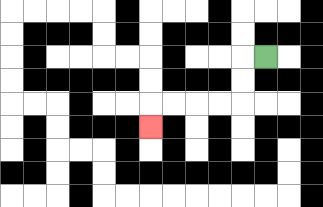{'start': '[11, 2]', 'end': '[6, 5]', 'path_directions': 'L,D,D,L,L,L,L,D', 'path_coordinates': '[[11, 2], [10, 2], [10, 3], [10, 4], [9, 4], [8, 4], [7, 4], [6, 4], [6, 5]]'}